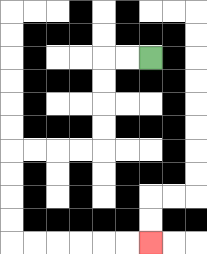{'start': '[6, 2]', 'end': '[6, 10]', 'path_directions': 'L,L,D,D,D,D,L,L,L,L,D,D,D,D,R,R,R,R,R,R', 'path_coordinates': '[[6, 2], [5, 2], [4, 2], [4, 3], [4, 4], [4, 5], [4, 6], [3, 6], [2, 6], [1, 6], [0, 6], [0, 7], [0, 8], [0, 9], [0, 10], [1, 10], [2, 10], [3, 10], [4, 10], [5, 10], [6, 10]]'}